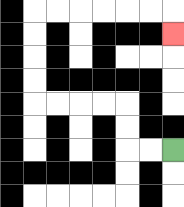{'start': '[7, 6]', 'end': '[7, 1]', 'path_directions': 'L,L,U,U,L,L,L,L,U,U,U,U,R,R,R,R,R,R,D', 'path_coordinates': '[[7, 6], [6, 6], [5, 6], [5, 5], [5, 4], [4, 4], [3, 4], [2, 4], [1, 4], [1, 3], [1, 2], [1, 1], [1, 0], [2, 0], [3, 0], [4, 0], [5, 0], [6, 0], [7, 0], [7, 1]]'}